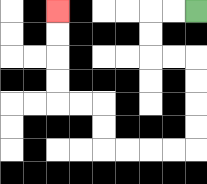{'start': '[8, 0]', 'end': '[2, 0]', 'path_directions': 'L,L,D,D,R,R,D,D,D,D,L,L,L,L,U,U,L,L,U,U,U,U', 'path_coordinates': '[[8, 0], [7, 0], [6, 0], [6, 1], [6, 2], [7, 2], [8, 2], [8, 3], [8, 4], [8, 5], [8, 6], [7, 6], [6, 6], [5, 6], [4, 6], [4, 5], [4, 4], [3, 4], [2, 4], [2, 3], [2, 2], [2, 1], [2, 0]]'}